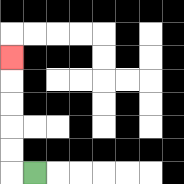{'start': '[1, 7]', 'end': '[0, 2]', 'path_directions': 'L,U,U,U,U,U', 'path_coordinates': '[[1, 7], [0, 7], [0, 6], [0, 5], [0, 4], [0, 3], [0, 2]]'}